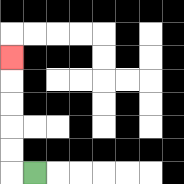{'start': '[1, 7]', 'end': '[0, 2]', 'path_directions': 'L,U,U,U,U,U', 'path_coordinates': '[[1, 7], [0, 7], [0, 6], [0, 5], [0, 4], [0, 3], [0, 2]]'}